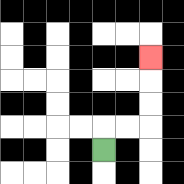{'start': '[4, 6]', 'end': '[6, 2]', 'path_directions': 'U,R,R,U,U,U', 'path_coordinates': '[[4, 6], [4, 5], [5, 5], [6, 5], [6, 4], [6, 3], [6, 2]]'}